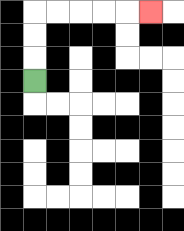{'start': '[1, 3]', 'end': '[6, 0]', 'path_directions': 'U,U,U,R,R,R,R,R', 'path_coordinates': '[[1, 3], [1, 2], [1, 1], [1, 0], [2, 0], [3, 0], [4, 0], [5, 0], [6, 0]]'}